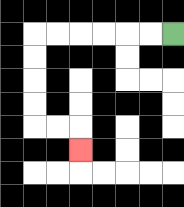{'start': '[7, 1]', 'end': '[3, 6]', 'path_directions': 'L,L,L,L,L,L,D,D,D,D,R,R,D', 'path_coordinates': '[[7, 1], [6, 1], [5, 1], [4, 1], [3, 1], [2, 1], [1, 1], [1, 2], [1, 3], [1, 4], [1, 5], [2, 5], [3, 5], [3, 6]]'}